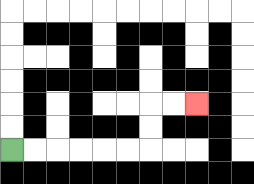{'start': '[0, 6]', 'end': '[8, 4]', 'path_directions': 'R,R,R,R,R,R,U,U,R,R', 'path_coordinates': '[[0, 6], [1, 6], [2, 6], [3, 6], [4, 6], [5, 6], [6, 6], [6, 5], [6, 4], [7, 4], [8, 4]]'}